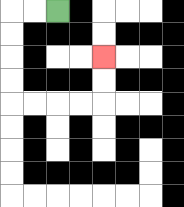{'start': '[2, 0]', 'end': '[4, 2]', 'path_directions': 'L,L,D,D,D,D,R,R,R,R,U,U', 'path_coordinates': '[[2, 0], [1, 0], [0, 0], [0, 1], [0, 2], [0, 3], [0, 4], [1, 4], [2, 4], [3, 4], [4, 4], [4, 3], [4, 2]]'}